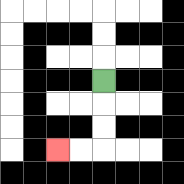{'start': '[4, 3]', 'end': '[2, 6]', 'path_directions': 'D,D,D,L,L', 'path_coordinates': '[[4, 3], [4, 4], [4, 5], [4, 6], [3, 6], [2, 6]]'}